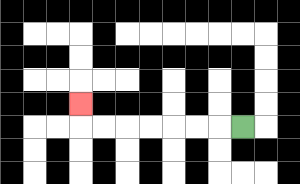{'start': '[10, 5]', 'end': '[3, 4]', 'path_directions': 'L,L,L,L,L,L,L,U', 'path_coordinates': '[[10, 5], [9, 5], [8, 5], [7, 5], [6, 5], [5, 5], [4, 5], [3, 5], [3, 4]]'}